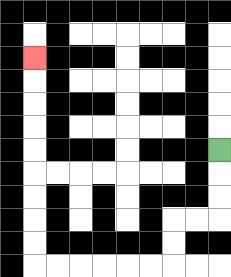{'start': '[9, 6]', 'end': '[1, 2]', 'path_directions': 'D,D,D,L,L,D,D,L,L,L,L,L,L,U,U,U,U,U,U,U,U,U', 'path_coordinates': '[[9, 6], [9, 7], [9, 8], [9, 9], [8, 9], [7, 9], [7, 10], [7, 11], [6, 11], [5, 11], [4, 11], [3, 11], [2, 11], [1, 11], [1, 10], [1, 9], [1, 8], [1, 7], [1, 6], [1, 5], [1, 4], [1, 3], [1, 2]]'}